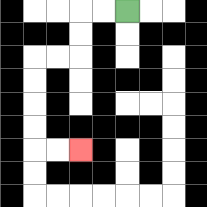{'start': '[5, 0]', 'end': '[3, 6]', 'path_directions': 'L,L,D,D,L,L,D,D,D,D,R,R', 'path_coordinates': '[[5, 0], [4, 0], [3, 0], [3, 1], [3, 2], [2, 2], [1, 2], [1, 3], [1, 4], [1, 5], [1, 6], [2, 6], [3, 6]]'}